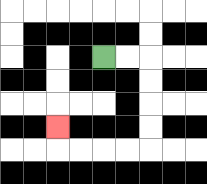{'start': '[4, 2]', 'end': '[2, 5]', 'path_directions': 'R,R,D,D,D,D,L,L,L,L,U', 'path_coordinates': '[[4, 2], [5, 2], [6, 2], [6, 3], [6, 4], [6, 5], [6, 6], [5, 6], [4, 6], [3, 6], [2, 6], [2, 5]]'}